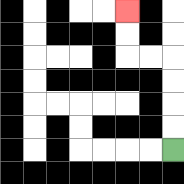{'start': '[7, 6]', 'end': '[5, 0]', 'path_directions': 'U,U,U,U,L,L,U,U', 'path_coordinates': '[[7, 6], [7, 5], [7, 4], [7, 3], [7, 2], [6, 2], [5, 2], [5, 1], [5, 0]]'}